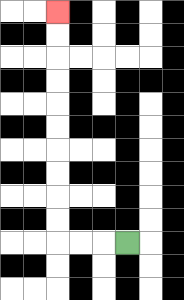{'start': '[5, 10]', 'end': '[2, 0]', 'path_directions': 'L,L,L,U,U,U,U,U,U,U,U,U,U', 'path_coordinates': '[[5, 10], [4, 10], [3, 10], [2, 10], [2, 9], [2, 8], [2, 7], [2, 6], [2, 5], [2, 4], [2, 3], [2, 2], [2, 1], [2, 0]]'}